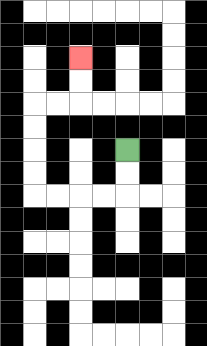{'start': '[5, 6]', 'end': '[3, 2]', 'path_directions': 'D,D,L,L,L,L,U,U,U,U,R,R,U,U', 'path_coordinates': '[[5, 6], [5, 7], [5, 8], [4, 8], [3, 8], [2, 8], [1, 8], [1, 7], [1, 6], [1, 5], [1, 4], [2, 4], [3, 4], [3, 3], [3, 2]]'}